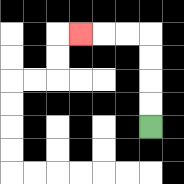{'start': '[6, 5]', 'end': '[3, 1]', 'path_directions': 'U,U,U,U,L,L,L', 'path_coordinates': '[[6, 5], [6, 4], [6, 3], [6, 2], [6, 1], [5, 1], [4, 1], [3, 1]]'}